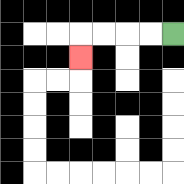{'start': '[7, 1]', 'end': '[3, 2]', 'path_directions': 'L,L,L,L,D', 'path_coordinates': '[[7, 1], [6, 1], [5, 1], [4, 1], [3, 1], [3, 2]]'}